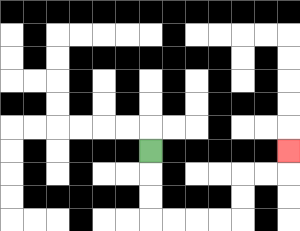{'start': '[6, 6]', 'end': '[12, 6]', 'path_directions': 'D,D,D,R,R,R,R,U,U,R,R,U', 'path_coordinates': '[[6, 6], [6, 7], [6, 8], [6, 9], [7, 9], [8, 9], [9, 9], [10, 9], [10, 8], [10, 7], [11, 7], [12, 7], [12, 6]]'}